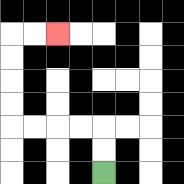{'start': '[4, 7]', 'end': '[2, 1]', 'path_directions': 'U,U,L,L,L,L,U,U,U,U,R,R', 'path_coordinates': '[[4, 7], [4, 6], [4, 5], [3, 5], [2, 5], [1, 5], [0, 5], [0, 4], [0, 3], [0, 2], [0, 1], [1, 1], [2, 1]]'}